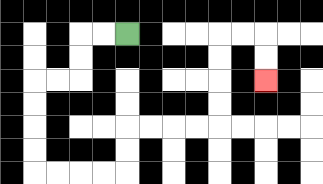{'start': '[5, 1]', 'end': '[11, 3]', 'path_directions': 'L,L,D,D,L,L,D,D,D,D,R,R,R,R,U,U,R,R,R,R,U,U,U,U,R,R,D,D', 'path_coordinates': '[[5, 1], [4, 1], [3, 1], [3, 2], [3, 3], [2, 3], [1, 3], [1, 4], [1, 5], [1, 6], [1, 7], [2, 7], [3, 7], [4, 7], [5, 7], [5, 6], [5, 5], [6, 5], [7, 5], [8, 5], [9, 5], [9, 4], [9, 3], [9, 2], [9, 1], [10, 1], [11, 1], [11, 2], [11, 3]]'}